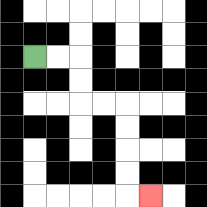{'start': '[1, 2]', 'end': '[6, 8]', 'path_directions': 'R,R,D,D,R,R,D,D,D,D,R', 'path_coordinates': '[[1, 2], [2, 2], [3, 2], [3, 3], [3, 4], [4, 4], [5, 4], [5, 5], [5, 6], [5, 7], [5, 8], [6, 8]]'}